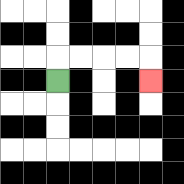{'start': '[2, 3]', 'end': '[6, 3]', 'path_directions': 'U,R,R,R,R,D', 'path_coordinates': '[[2, 3], [2, 2], [3, 2], [4, 2], [5, 2], [6, 2], [6, 3]]'}